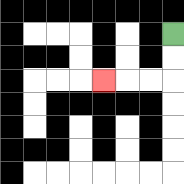{'start': '[7, 1]', 'end': '[4, 3]', 'path_directions': 'D,D,L,L,L', 'path_coordinates': '[[7, 1], [7, 2], [7, 3], [6, 3], [5, 3], [4, 3]]'}